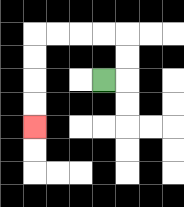{'start': '[4, 3]', 'end': '[1, 5]', 'path_directions': 'R,U,U,L,L,L,L,D,D,D,D', 'path_coordinates': '[[4, 3], [5, 3], [5, 2], [5, 1], [4, 1], [3, 1], [2, 1], [1, 1], [1, 2], [1, 3], [1, 4], [1, 5]]'}